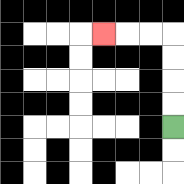{'start': '[7, 5]', 'end': '[4, 1]', 'path_directions': 'U,U,U,U,L,L,L', 'path_coordinates': '[[7, 5], [7, 4], [7, 3], [7, 2], [7, 1], [6, 1], [5, 1], [4, 1]]'}